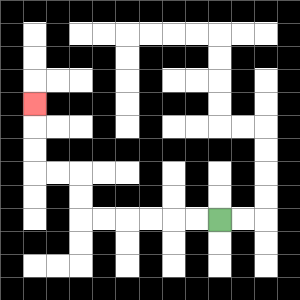{'start': '[9, 9]', 'end': '[1, 4]', 'path_directions': 'L,L,L,L,L,L,U,U,L,L,U,U,U', 'path_coordinates': '[[9, 9], [8, 9], [7, 9], [6, 9], [5, 9], [4, 9], [3, 9], [3, 8], [3, 7], [2, 7], [1, 7], [1, 6], [1, 5], [1, 4]]'}